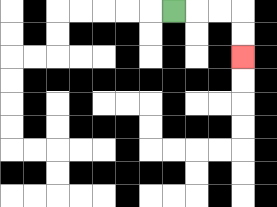{'start': '[7, 0]', 'end': '[10, 2]', 'path_directions': 'R,R,R,D,D', 'path_coordinates': '[[7, 0], [8, 0], [9, 0], [10, 0], [10, 1], [10, 2]]'}